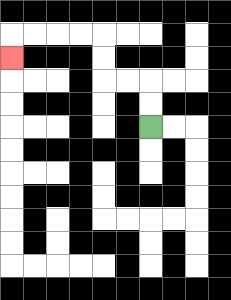{'start': '[6, 5]', 'end': '[0, 2]', 'path_directions': 'U,U,L,L,U,U,L,L,L,L,D', 'path_coordinates': '[[6, 5], [6, 4], [6, 3], [5, 3], [4, 3], [4, 2], [4, 1], [3, 1], [2, 1], [1, 1], [0, 1], [0, 2]]'}